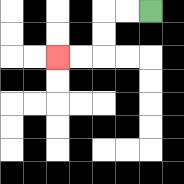{'start': '[6, 0]', 'end': '[2, 2]', 'path_directions': 'L,L,D,D,L,L', 'path_coordinates': '[[6, 0], [5, 0], [4, 0], [4, 1], [4, 2], [3, 2], [2, 2]]'}